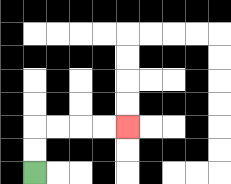{'start': '[1, 7]', 'end': '[5, 5]', 'path_directions': 'U,U,R,R,R,R', 'path_coordinates': '[[1, 7], [1, 6], [1, 5], [2, 5], [3, 5], [4, 5], [5, 5]]'}